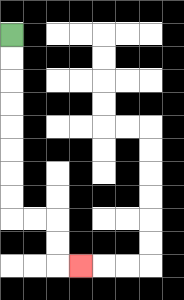{'start': '[0, 1]', 'end': '[3, 11]', 'path_directions': 'D,D,D,D,D,D,D,D,R,R,D,D,R', 'path_coordinates': '[[0, 1], [0, 2], [0, 3], [0, 4], [0, 5], [0, 6], [0, 7], [0, 8], [0, 9], [1, 9], [2, 9], [2, 10], [2, 11], [3, 11]]'}